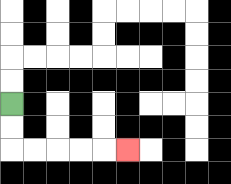{'start': '[0, 4]', 'end': '[5, 6]', 'path_directions': 'D,D,R,R,R,R,R', 'path_coordinates': '[[0, 4], [0, 5], [0, 6], [1, 6], [2, 6], [3, 6], [4, 6], [5, 6]]'}